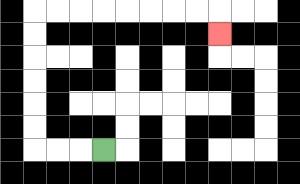{'start': '[4, 6]', 'end': '[9, 1]', 'path_directions': 'L,L,L,U,U,U,U,U,U,R,R,R,R,R,R,R,R,D', 'path_coordinates': '[[4, 6], [3, 6], [2, 6], [1, 6], [1, 5], [1, 4], [1, 3], [1, 2], [1, 1], [1, 0], [2, 0], [3, 0], [4, 0], [5, 0], [6, 0], [7, 0], [8, 0], [9, 0], [9, 1]]'}